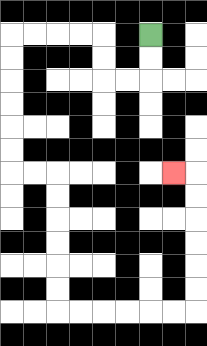{'start': '[6, 1]', 'end': '[7, 7]', 'path_directions': 'D,D,L,L,U,U,L,L,L,L,D,D,D,D,D,D,R,R,D,D,D,D,D,D,R,R,R,R,R,R,U,U,U,U,U,U,L', 'path_coordinates': '[[6, 1], [6, 2], [6, 3], [5, 3], [4, 3], [4, 2], [4, 1], [3, 1], [2, 1], [1, 1], [0, 1], [0, 2], [0, 3], [0, 4], [0, 5], [0, 6], [0, 7], [1, 7], [2, 7], [2, 8], [2, 9], [2, 10], [2, 11], [2, 12], [2, 13], [3, 13], [4, 13], [5, 13], [6, 13], [7, 13], [8, 13], [8, 12], [8, 11], [8, 10], [8, 9], [8, 8], [8, 7], [7, 7]]'}